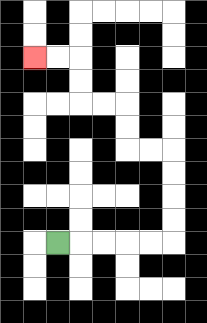{'start': '[2, 10]', 'end': '[1, 2]', 'path_directions': 'R,R,R,R,R,U,U,U,U,L,L,U,U,L,L,U,U,L,L', 'path_coordinates': '[[2, 10], [3, 10], [4, 10], [5, 10], [6, 10], [7, 10], [7, 9], [7, 8], [7, 7], [7, 6], [6, 6], [5, 6], [5, 5], [5, 4], [4, 4], [3, 4], [3, 3], [3, 2], [2, 2], [1, 2]]'}